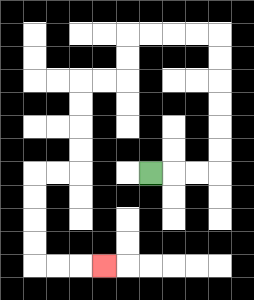{'start': '[6, 7]', 'end': '[4, 11]', 'path_directions': 'R,R,R,U,U,U,U,U,U,L,L,L,L,D,D,L,L,D,D,D,D,L,L,D,D,D,D,R,R,R', 'path_coordinates': '[[6, 7], [7, 7], [8, 7], [9, 7], [9, 6], [9, 5], [9, 4], [9, 3], [9, 2], [9, 1], [8, 1], [7, 1], [6, 1], [5, 1], [5, 2], [5, 3], [4, 3], [3, 3], [3, 4], [3, 5], [3, 6], [3, 7], [2, 7], [1, 7], [1, 8], [1, 9], [1, 10], [1, 11], [2, 11], [3, 11], [4, 11]]'}